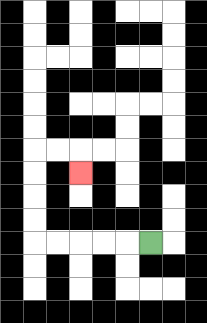{'start': '[6, 10]', 'end': '[3, 7]', 'path_directions': 'L,L,L,L,L,U,U,U,U,R,R,D', 'path_coordinates': '[[6, 10], [5, 10], [4, 10], [3, 10], [2, 10], [1, 10], [1, 9], [1, 8], [1, 7], [1, 6], [2, 6], [3, 6], [3, 7]]'}